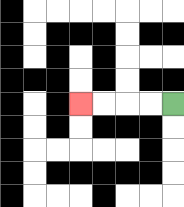{'start': '[7, 4]', 'end': '[3, 4]', 'path_directions': 'L,L,L,L', 'path_coordinates': '[[7, 4], [6, 4], [5, 4], [4, 4], [3, 4]]'}